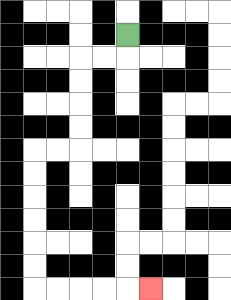{'start': '[5, 1]', 'end': '[6, 12]', 'path_directions': 'D,L,L,D,D,D,D,L,L,D,D,D,D,D,D,R,R,R,R,R', 'path_coordinates': '[[5, 1], [5, 2], [4, 2], [3, 2], [3, 3], [3, 4], [3, 5], [3, 6], [2, 6], [1, 6], [1, 7], [1, 8], [1, 9], [1, 10], [1, 11], [1, 12], [2, 12], [3, 12], [4, 12], [5, 12], [6, 12]]'}